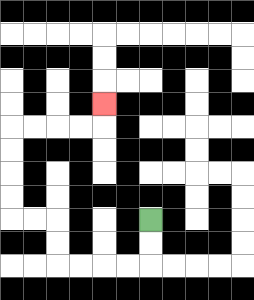{'start': '[6, 9]', 'end': '[4, 4]', 'path_directions': 'D,D,L,L,L,L,U,U,L,L,U,U,U,U,R,R,R,R,U', 'path_coordinates': '[[6, 9], [6, 10], [6, 11], [5, 11], [4, 11], [3, 11], [2, 11], [2, 10], [2, 9], [1, 9], [0, 9], [0, 8], [0, 7], [0, 6], [0, 5], [1, 5], [2, 5], [3, 5], [4, 5], [4, 4]]'}